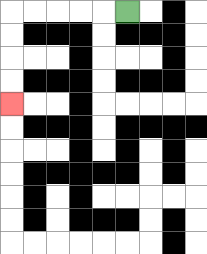{'start': '[5, 0]', 'end': '[0, 4]', 'path_directions': 'L,L,L,L,L,D,D,D,D', 'path_coordinates': '[[5, 0], [4, 0], [3, 0], [2, 0], [1, 0], [0, 0], [0, 1], [0, 2], [0, 3], [0, 4]]'}